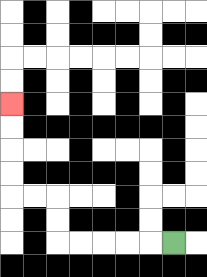{'start': '[7, 10]', 'end': '[0, 4]', 'path_directions': 'L,L,L,L,L,U,U,L,L,U,U,U,U', 'path_coordinates': '[[7, 10], [6, 10], [5, 10], [4, 10], [3, 10], [2, 10], [2, 9], [2, 8], [1, 8], [0, 8], [0, 7], [0, 6], [0, 5], [0, 4]]'}